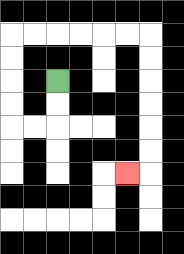{'start': '[2, 3]', 'end': '[5, 7]', 'path_directions': 'D,D,L,L,U,U,U,U,R,R,R,R,R,R,D,D,D,D,D,D,L', 'path_coordinates': '[[2, 3], [2, 4], [2, 5], [1, 5], [0, 5], [0, 4], [0, 3], [0, 2], [0, 1], [1, 1], [2, 1], [3, 1], [4, 1], [5, 1], [6, 1], [6, 2], [6, 3], [6, 4], [6, 5], [6, 6], [6, 7], [5, 7]]'}